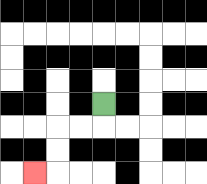{'start': '[4, 4]', 'end': '[1, 7]', 'path_directions': 'D,L,L,D,D,L', 'path_coordinates': '[[4, 4], [4, 5], [3, 5], [2, 5], [2, 6], [2, 7], [1, 7]]'}